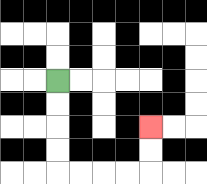{'start': '[2, 3]', 'end': '[6, 5]', 'path_directions': 'D,D,D,D,R,R,R,R,U,U', 'path_coordinates': '[[2, 3], [2, 4], [2, 5], [2, 6], [2, 7], [3, 7], [4, 7], [5, 7], [6, 7], [6, 6], [6, 5]]'}